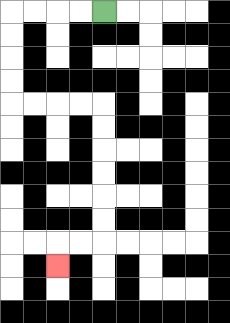{'start': '[4, 0]', 'end': '[2, 11]', 'path_directions': 'L,L,L,L,D,D,D,D,R,R,R,R,D,D,D,D,D,D,L,L,D', 'path_coordinates': '[[4, 0], [3, 0], [2, 0], [1, 0], [0, 0], [0, 1], [0, 2], [0, 3], [0, 4], [1, 4], [2, 4], [3, 4], [4, 4], [4, 5], [4, 6], [4, 7], [4, 8], [4, 9], [4, 10], [3, 10], [2, 10], [2, 11]]'}